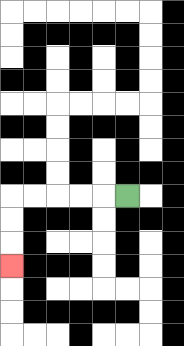{'start': '[5, 8]', 'end': '[0, 11]', 'path_directions': 'L,L,L,L,L,D,D,D', 'path_coordinates': '[[5, 8], [4, 8], [3, 8], [2, 8], [1, 8], [0, 8], [0, 9], [0, 10], [0, 11]]'}